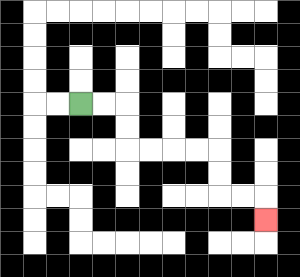{'start': '[3, 4]', 'end': '[11, 9]', 'path_directions': 'R,R,D,D,R,R,R,R,D,D,R,R,D', 'path_coordinates': '[[3, 4], [4, 4], [5, 4], [5, 5], [5, 6], [6, 6], [7, 6], [8, 6], [9, 6], [9, 7], [9, 8], [10, 8], [11, 8], [11, 9]]'}